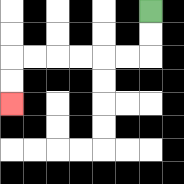{'start': '[6, 0]', 'end': '[0, 4]', 'path_directions': 'D,D,L,L,L,L,L,L,D,D', 'path_coordinates': '[[6, 0], [6, 1], [6, 2], [5, 2], [4, 2], [3, 2], [2, 2], [1, 2], [0, 2], [0, 3], [0, 4]]'}